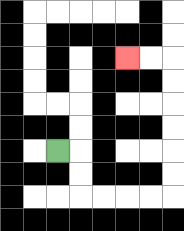{'start': '[2, 6]', 'end': '[5, 2]', 'path_directions': 'R,D,D,R,R,R,R,U,U,U,U,U,U,L,L', 'path_coordinates': '[[2, 6], [3, 6], [3, 7], [3, 8], [4, 8], [5, 8], [6, 8], [7, 8], [7, 7], [7, 6], [7, 5], [7, 4], [7, 3], [7, 2], [6, 2], [5, 2]]'}